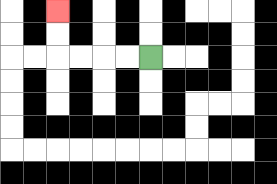{'start': '[6, 2]', 'end': '[2, 0]', 'path_directions': 'L,L,L,L,U,U', 'path_coordinates': '[[6, 2], [5, 2], [4, 2], [3, 2], [2, 2], [2, 1], [2, 0]]'}